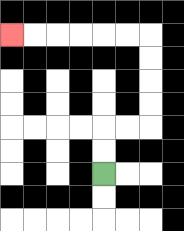{'start': '[4, 7]', 'end': '[0, 1]', 'path_directions': 'U,U,R,R,U,U,U,U,L,L,L,L,L,L', 'path_coordinates': '[[4, 7], [4, 6], [4, 5], [5, 5], [6, 5], [6, 4], [6, 3], [6, 2], [6, 1], [5, 1], [4, 1], [3, 1], [2, 1], [1, 1], [0, 1]]'}